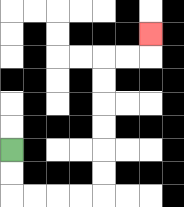{'start': '[0, 6]', 'end': '[6, 1]', 'path_directions': 'D,D,R,R,R,R,U,U,U,U,U,U,R,R,U', 'path_coordinates': '[[0, 6], [0, 7], [0, 8], [1, 8], [2, 8], [3, 8], [4, 8], [4, 7], [4, 6], [4, 5], [4, 4], [4, 3], [4, 2], [5, 2], [6, 2], [6, 1]]'}